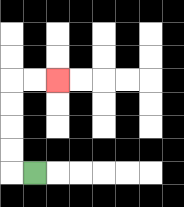{'start': '[1, 7]', 'end': '[2, 3]', 'path_directions': 'L,U,U,U,U,R,R', 'path_coordinates': '[[1, 7], [0, 7], [0, 6], [0, 5], [0, 4], [0, 3], [1, 3], [2, 3]]'}